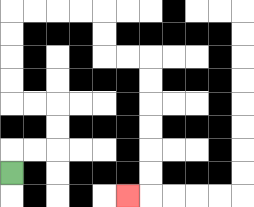{'start': '[0, 7]', 'end': '[5, 8]', 'path_directions': 'U,R,R,U,U,L,L,U,U,U,U,R,R,R,R,D,D,R,R,D,D,D,D,D,D,L', 'path_coordinates': '[[0, 7], [0, 6], [1, 6], [2, 6], [2, 5], [2, 4], [1, 4], [0, 4], [0, 3], [0, 2], [0, 1], [0, 0], [1, 0], [2, 0], [3, 0], [4, 0], [4, 1], [4, 2], [5, 2], [6, 2], [6, 3], [6, 4], [6, 5], [6, 6], [6, 7], [6, 8], [5, 8]]'}